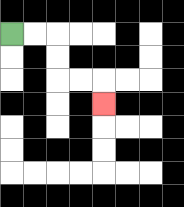{'start': '[0, 1]', 'end': '[4, 4]', 'path_directions': 'R,R,D,D,R,R,D', 'path_coordinates': '[[0, 1], [1, 1], [2, 1], [2, 2], [2, 3], [3, 3], [4, 3], [4, 4]]'}